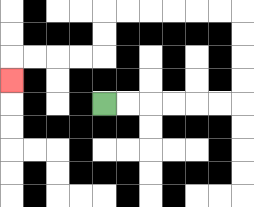{'start': '[4, 4]', 'end': '[0, 3]', 'path_directions': 'R,R,R,R,R,R,U,U,U,U,L,L,L,L,L,L,D,D,L,L,L,L,D', 'path_coordinates': '[[4, 4], [5, 4], [6, 4], [7, 4], [8, 4], [9, 4], [10, 4], [10, 3], [10, 2], [10, 1], [10, 0], [9, 0], [8, 0], [7, 0], [6, 0], [5, 0], [4, 0], [4, 1], [4, 2], [3, 2], [2, 2], [1, 2], [0, 2], [0, 3]]'}